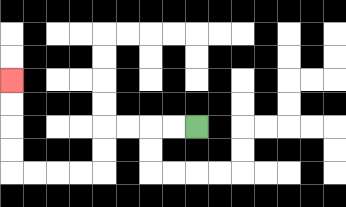{'start': '[8, 5]', 'end': '[0, 3]', 'path_directions': 'L,L,L,L,D,D,L,L,L,L,U,U,U,U', 'path_coordinates': '[[8, 5], [7, 5], [6, 5], [5, 5], [4, 5], [4, 6], [4, 7], [3, 7], [2, 7], [1, 7], [0, 7], [0, 6], [0, 5], [0, 4], [0, 3]]'}